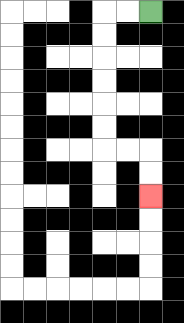{'start': '[6, 0]', 'end': '[6, 8]', 'path_directions': 'L,L,D,D,D,D,D,D,R,R,D,D', 'path_coordinates': '[[6, 0], [5, 0], [4, 0], [4, 1], [4, 2], [4, 3], [4, 4], [4, 5], [4, 6], [5, 6], [6, 6], [6, 7], [6, 8]]'}